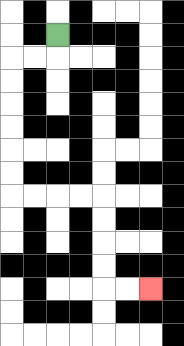{'start': '[2, 1]', 'end': '[6, 12]', 'path_directions': 'D,L,L,D,D,D,D,D,D,R,R,R,R,D,D,D,D,R,R', 'path_coordinates': '[[2, 1], [2, 2], [1, 2], [0, 2], [0, 3], [0, 4], [0, 5], [0, 6], [0, 7], [0, 8], [1, 8], [2, 8], [3, 8], [4, 8], [4, 9], [4, 10], [4, 11], [4, 12], [5, 12], [6, 12]]'}